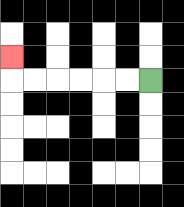{'start': '[6, 3]', 'end': '[0, 2]', 'path_directions': 'L,L,L,L,L,L,U', 'path_coordinates': '[[6, 3], [5, 3], [4, 3], [3, 3], [2, 3], [1, 3], [0, 3], [0, 2]]'}